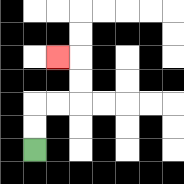{'start': '[1, 6]', 'end': '[2, 2]', 'path_directions': 'U,U,R,R,U,U,L', 'path_coordinates': '[[1, 6], [1, 5], [1, 4], [2, 4], [3, 4], [3, 3], [3, 2], [2, 2]]'}